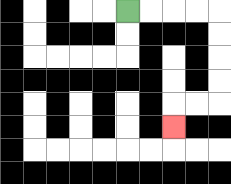{'start': '[5, 0]', 'end': '[7, 5]', 'path_directions': 'R,R,R,R,D,D,D,D,L,L,D', 'path_coordinates': '[[5, 0], [6, 0], [7, 0], [8, 0], [9, 0], [9, 1], [9, 2], [9, 3], [9, 4], [8, 4], [7, 4], [7, 5]]'}